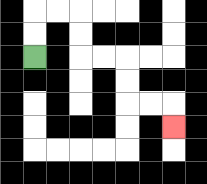{'start': '[1, 2]', 'end': '[7, 5]', 'path_directions': 'U,U,R,R,D,D,R,R,D,D,R,R,D', 'path_coordinates': '[[1, 2], [1, 1], [1, 0], [2, 0], [3, 0], [3, 1], [3, 2], [4, 2], [5, 2], [5, 3], [5, 4], [6, 4], [7, 4], [7, 5]]'}